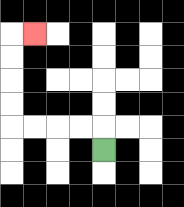{'start': '[4, 6]', 'end': '[1, 1]', 'path_directions': 'U,L,L,L,L,U,U,U,U,R', 'path_coordinates': '[[4, 6], [4, 5], [3, 5], [2, 5], [1, 5], [0, 5], [0, 4], [0, 3], [0, 2], [0, 1], [1, 1]]'}